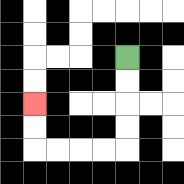{'start': '[5, 2]', 'end': '[1, 4]', 'path_directions': 'D,D,D,D,L,L,L,L,U,U', 'path_coordinates': '[[5, 2], [5, 3], [5, 4], [5, 5], [5, 6], [4, 6], [3, 6], [2, 6], [1, 6], [1, 5], [1, 4]]'}